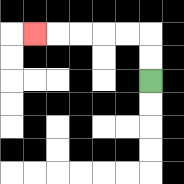{'start': '[6, 3]', 'end': '[1, 1]', 'path_directions': 'U,U,L,L,L,L,L', 'path_coordinates': '[[6, 3], [6, 2], [6, 1], [5, 1], [4, 1], [3, 1], [2, 1], [1, 1]]'}